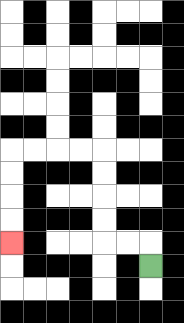{'start': '[6, 11]', 'end': '[0, 10]', 'path_directions': 'U,L,L,U,U,U,U,L,L,L,L,D,D,D,D', 'path_coordinates': '[[6, 11], [6, 10], [5, 10], [4, 10], [4, 9], [4, 8], [4, 7], [4, 6], [3, 6], [2, 6], [1, 6], [0, 6], [0, 7], [0, 8], [0, 9], [0, 10]]'}